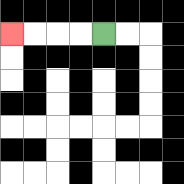{'start': '[4, 1]', 'end': '[0, 1]', 'path_directions': 'L,L,L,L', 'path_coordinates': '[[4, 1], [3, 1], [2, 1], [1, 1], [0, 1]]'}